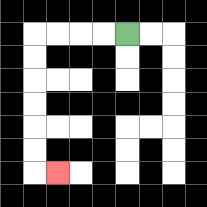{'start': '[5, 1]', 'end': '[2, 7]', 'path_directions': 'L,L,L,L,D,D,D,D,D,D,R', 'path_coordinates': '[[5, 1], [4, 1], [3, 1], [2, 1], [1, 1], [1, 2], [1, 3], [1, 4], [1, 5], [1, 6], [1, 7], [2, 7]]'}